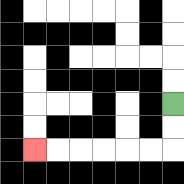{'start': '[7, 4]', 'end': '[1, 6]', 'path_directions': 'D,D,L,L,L,L,L,L', 'path_coordinates': '[[7, 4], [7, 5], [7, 6], [6, 6], [5, 6], [4, 6], [3, 6], [2, 6], [1, 6]]'}